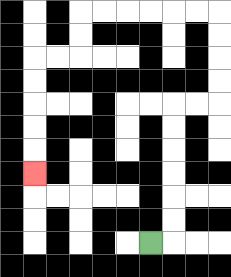{'start': '[6, 10]', 'end': '[1, 7]', 'path_directions': 'R,U,U,U,U,U,U,R,R,U,U,U,U,L,L,L,L,L,L,D,D,L,L,D,D,D,D,D', 'path_coordinates': '[[6, 10], [7, 10], [7, 9], [7, 8], [7, 7], [7, 6], [7, 5], [7, 4], [8, 4], [9, 4], [9, 3], [9, 2], [9, 1], [9, 0], [8, 0], [7, 0], [6, 0], [5, 0], [4, 0], [3, 0], [3, 1], [3, 2], [2, 2], [1, 2], [1, 3], [1, 4], [1, 5], [1, 6], [1, 7]]'}